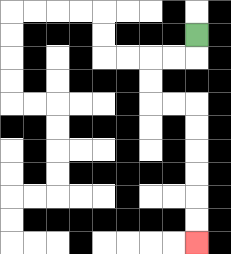{'start': '[8, 1]', 'end': '[8, 10]', 'path_directions': 'D,L,L,D,D,R,R,D,D,D,D,D,D', 'path_coordinates': '[[8, 1], [8, 2], [7, 2], [6, 2], [6, 3], [6, 4], [7, 4], [8, 4], [8, 5], [8, 6], [8, 7], [8, 8], [8, 9], [8, 10]]'}